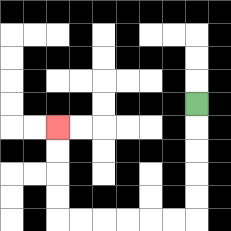{'start': '[8, 4]', 'end': '[2, 5]', 'path_directions': 'D,D,D,D,D,L,L,L,L,L,L,U,U,U,U', 'path_coordinates': '[[8, 4], [8, 5], [8, 6], [8, 7], [8, 8], [8, 9], [7, 9], [6, 9], [5, 9], [4, 9], [3, 9], [2, 9], [2, 8], [2, 7], [2, 6], [2, 5]]'}